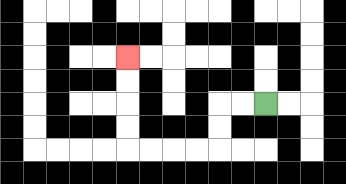{'start': '[11, 4]', 'end': '[5, 2]', 'path_directions': 'L,L,D,D,L,L,L,L,U,U,U,U', 'path_coordinates': '[[11, 4], [10, 4], [9, 4], [9, 5], [9, 6], [8, 6], [7, 6], [6, 6], [5, 6], [5, 5], [5, 4], [5, 3], [5, 2]]'}